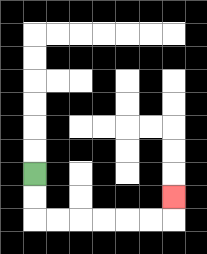{'start': '[1, 7]', 'end': '[7, 8]', 'path_directions': 'D,D,R,R,R,R,R,R,U', 'path_coordinates': '[[1, 7], [1, 8], [1, 9], [2, 9], [3, 9], [4, 9], [5, 9], [6, 9], [7, 9], [7, 8]]'}